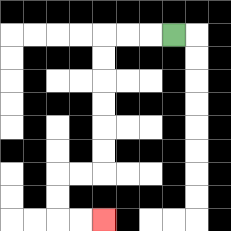{'start': '[7, 1]', 'end': '[4, 9]', 'path_directions': 'L,L,L,D,D,D,D,D,D,L,L,D,D,R,R', 'path_coordinates': '[[7, 1], [6, 1], [5, 1], [4, 1], [4, 2], [4, 3], [4, 4], [4, 5], [4, 6], [4, 7], [3, 7], [2, 7], [2, 8], [2, 9], [3, 9], [4, 9]]'}